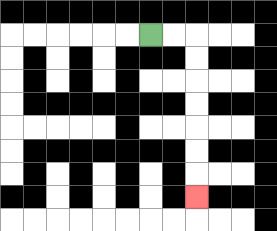{'start': '[6, 1]', 'end': '[8, 8]', 'path_directions': 'R,R,D,D,D,D,D,D,D', 'path_coordinates': '[[6, 1], [7, 1], [8, 1], [8, 2], [8, 3], [8, 4], [8, 5], [8, 6], [8, 7], [8, 8]]'}